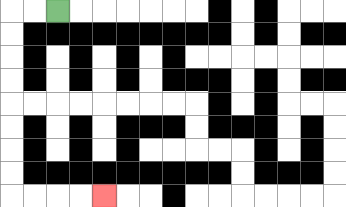{'start': '[2, 0]', 'end': '[4, 8]', 'path_directions': 'L,L,D,D,D,D,D,D,D,D,R,R,R,R', 'path_coordinates': '[[2, 0], [1, 0], [0, 0], [0, 1], [0, 2], [0, 3], [0, 4], [0, 5], [0, 6], [0, 7], [0, 8], [1, 8], [2, 8], [3, 8], [4, 8]]'}